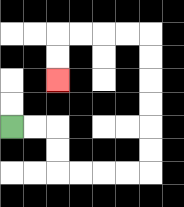{'start': '[0, 5]', 'end': '[2, 3]', 'path_directions': 'R,R,D,D,R,R,R,R,U,U,U,U,U,U,L,L,L,L,D,D', 'path_coordinates': '[[0, 5], [1, 5], [2, 5], [2, 6], [2, 7], [3, 7], [4, 7], [5, 7], [6, 7], [6, 6], [6, 5], [6, 4], [6, 3], [6, 2], [6, 1], [5, 1], [4, 1], [3, 1], [2, 1], [2, 2], [2, 3]]'}